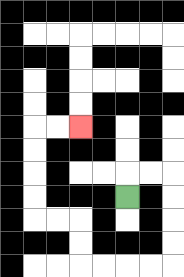{'start': '[5, 8]', 'end': '[3, 5]', 'path_directions': 'U,R,R,D,D,D,D,L,L,L,L,U,U,L,L,U,U,U,U,R,R', 'path_coordinates': '[[5, 8], [5, 7], [6, 7], [7, 7], [7, 8], [7, 9], [7, 10], [7, 11], [6, 11], [5, 11], [4, 11], [3, 11], [3, 10], [3, 9], [2, 9], [1, 9], [1, 8], [1, 7], [1, 6], [1, 5], [2, 5], [3, 5]]'}